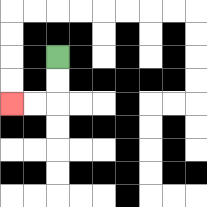{'start': '[2, 2]', 'end': '[0, 4]', 'path_directions': 'D,D,L,L', 'path_coordinates': '[[2, 2], [2, 3], [2, 4], [1, 4], [0, 4]]'}